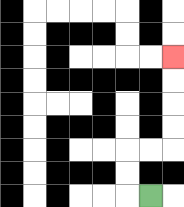{'start': '[6, 8]', 'end': '[7, 2]', 'path_directions': 'L,U,U,R,R,U,U,U,U', 'path_coordinates': '[[6, 8], [5, 8], [5, 7], [5, 6], [6, 6], [7, 6], [7, 5], [7, 4], [7, 3], [7, 2]]'}